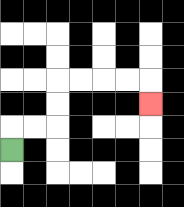{'start': '[0, 6]', 'end': '[6, 4]', 'path_directions': 'U,R,R,U,U,R,R,R,R,D', 'path_coordinates': '[[0, 6], [0, 5], [1, 5], [2, 5], [2, 4], [2, 3], [3, 3], [4, 3], [5, 3], [6, 3], [6, 4]]'}